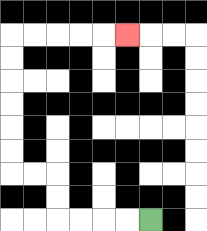{'start': '[6, 9]', 'end': '[5, 1]', 'path_directions': 'L,L,L,L,U,U,L,L,U,U,U,U,U,U,R,R,R,R,R', 'path_coordinates': '[[6, 9], [5, 9], [4, 9], [3, 9], [2, 9], [2, 8], [2, 7], [1, 7], [0, 7], [0, 6], [0, 5], [0, 4], [0, 3], [0, 2], [0, 1], [1, 1], [2, 1], [3, 1], [4, 1], [5, 1]]'}